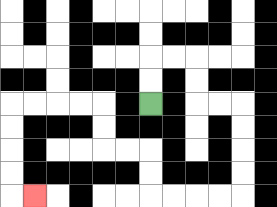{'start': '[6, 4]', 'end': '[1, 8]', 'path_directions': 'U,U,R,R,D,D,R,R,D,D,D,D,L,L,L,L,U,U,L,L,U,U,L,L,L,L,D,D,D,D,R', 'path_coordinates': '[[6, 4], [6, 3], [6, 2], [7, 2], [8, 2], [8, 3], [8, 4], [9, 4], [10, 4], [10, 5], [10, 6], [10, 7], [10, 8], [9, 8], [8, 8], [7, 8], [6, 8], [6, 7], [6, 6], [5, 6], [4, 6], [4, 5], [4, 4], [3, 4], [2, 4], [1, 4], [0, 4], [0, 5], [0, 6], [0, 7], [0, 8], [1, 8]]'}